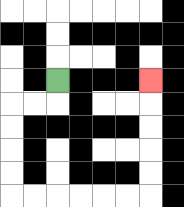{'start': '[2, 3]', 'end': '[6, 3]', 'path_directions': 'D,L,L,D,D,D,D,R,R,R,R,R,R,U,U,U,U,U', 'path_coordinates': '[[2, 3], [2, 4], [1, 4], [0, 4], [0, 5], [0, 6], [0, 7], [0, 8], [1, 8], [2, 8], [3, 8], [4, 8], [5, 8], [6, 8], [6, 7], [6, 6], [6, 5], [6, 4], [6, 3]]'}